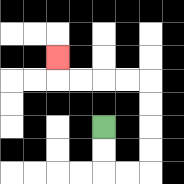{'start': '[4, 5]', 'end': '[2, 2]', 'path_directions': 'D,D,R,R,U,U,U,U,L,L,L,L,U', 'path_coordinates': '[[4, 5], [4, 6], [4, 7], [5, 7], [6, 7], [6, 6], [6, 5], [6, 4], [6, 3], [5, 3], [4, 3], [3, 3], [2, 3], [2, 2]]'}